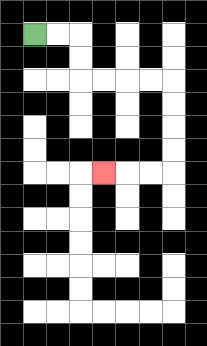{'start': '[1, 1]', 'end': '[4, 7]', 'path_directions': 'R,R,D,D,R,R,R,R,D,D,D,D,L,L,L', 'path_coordinates': '[[1, 1], [2, 1], [3, 1], [3, 2], [3, 3], [4, 3], [5, 3], [6, 3], [7, 3], [7, 4], [7, 5], [7, 6], [7, 7], [6, 7], [5, 7], [4, 7]]'}